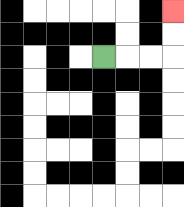{'start': '[4, 2]', 'end': '[7, 0]', 'path_directions': 'R,R,R,U,U', 'path_coordinates': '[[4, 2], [5, 2], [6, 2], [7, 2], [7, 1], [7, 0]]'}